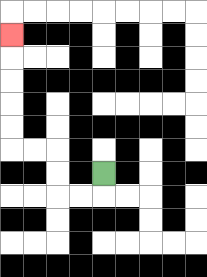{'start': '[4, 7]', 'end': '[0, 1]', 'path_directions': 'D,L,L,U,U,L,L,U,U,U,U,U', 'path_coordinates': '[[4, 7], [4, 8], [3, 8], [2, 8], [2, 7], [2, 6], [1, 6], [0, 6], [0, 5], [0, 4], [0, 3], [0, 2], [0, 1]]'}